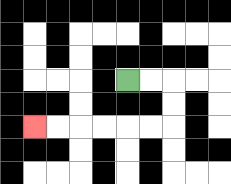{'start': '[5, 3]', 'end': '[1, 5]', 'path_directions': 'R,R,D,D,L,L,L,L,L,L', 'path_coordinates': '[[5, 3], [6, 3], [7, 3], [7, 4], [7, 5], [6, 5], [5, 5], [4, 5], [3, 5], [2, 5], [1, 5]]'}